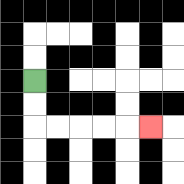{'start': '[1, 3]', 'end': '[6, 5]', 'path_directions': 'D,D,R,R,R,R,R', 'path_coordinates': '[[1, 3], [1, 4], [1, 5], [2, 5], [3, 5], [4, 5], [5, 5], [6, 5]]'}